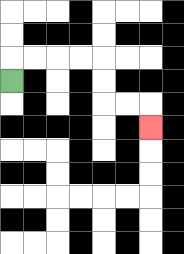{'start': '[0, 3]', 'end': '[6, 5]', 'path_directions': 'U,R,R,R,R,D,D,R,R,D', 'path_coordinates': '[[0, 3], [0, 2], [1, 2], [2, 2], [3, 2], [4, 2], [4, 3], [4, 4], [5, 4], [6, 4], [6, 5]]'}